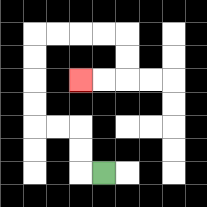{'start': '[4, 7]', 'end': '[3, 3]', 'path_directions': 'L,U,U,L,L,U,U,U,U,R,R,R,R,D,D,L,L', 'path_coordinates': '[[4, 7], [3, 7], [3, 6], [3, 5], [2, 5], [1, 5], [1, 4], [1, 3], [1, 2], [1, 1], [2, 1], [3, 1], [4, 1], [5, 1], [5, 2], [5, 3], [4, 3], [3, 3]]'}